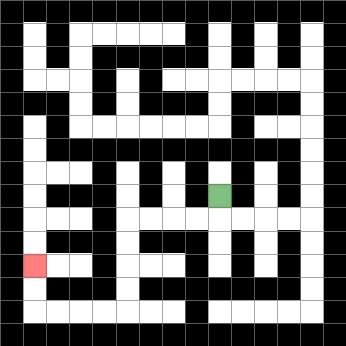{'start': '[9, 8]', 'end': '[1, 11]', 'path_directions': 'D,L,L,L,L,D,D,D,D,L,L,L,L,U,U', 'path_coordinates': '[[9, 8], [9, 9], [8, 9], [7, 9], [6, 9], [5, 9], [5, 10], [5, 11], [5, 12], [5, 13], [4, 13], [3, 13], [2, 13], [1, 13], [1, 12], [1, 11]]'}